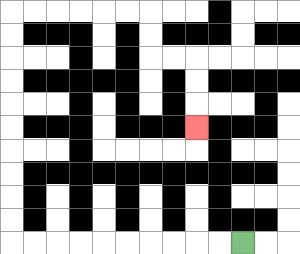{'start': '[10, 10]', 'end': '[8, 5]', 'path_directions': 'L,L,L,L,L,L,L,L,L,L,U,U,U,U,U,U,U,U,U,U,R,R,R,R,R,R,D,D,R,R,D,D,D', 'path_coordinates': '[[10, 10], [9, 10], [8, 10], [7, 10], [6, 10], [5, 10], [4, 10], [3, 10], [2, 10], [1, 10], [0, 10], [0, 9], [0, 8], [0, 7], [0, 6], [0, 5], [0, 4], [0, 3], [0, 2], [0, 1], [0, 0], [1, 0], [2, 0], [3, 0], [4, 0], [5, 0], [6, 0], [6, 1], [6, 2], [7, 2], [8, 2], [8, 3], [8, 4], [8, 5]]'}